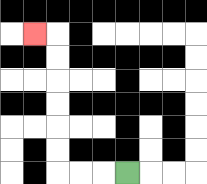{'start': '[5, 7]', 'end': '[1, 1]', 'path_directions': 'L,L,L,U,U,U,U,U,U,L', 'path_coordinates': '[[5, 7], [4, 7], [3, 7], [2, 7], [2, 6], [2, 5], [2, 4], [2, 3], [2, 2], [2, 1], [1, 1]]'}